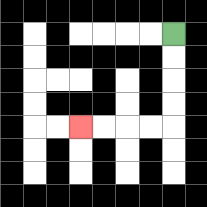{'start': '[7, 1]', 'end': '[3, 5]', 'path_directions': 'D,D,D,D,L,L,L,L', 'path_coordinates': '[[7, 1], [7, 2], [7, 3], [7, 4], [7, 5], [6, 5], [5, 5], [4, 5], [3, 5]]'}